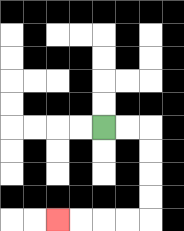{'start': '[4, 5]', 'end': '[2, 9]', 'path_directions': 'R,R,D,D,D,D,L,L,L,L', 'path_coordinates': '[[4, 5], [5, 5], [6, 5], [6, 6], [6, 7], [6, 8], [6, 9], [5, 9], [4, 9], [3, 9], [2, 9]]'}